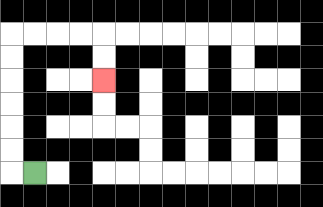{'start': '[1, 7]', 'end': '[4, 3]', 'path_directions': 'L,U,U,U,U,U,U,R,R,R,R,D,D', 'path_coordinates': '[[1, 7], [0, 7], [0, 6], [0, 5], [0, 4], [0, 3], [0, 2], [0, 1], [1, 1], [2, 1], [3, 1], [4, 1], [4, 2], [4, 3]]'}